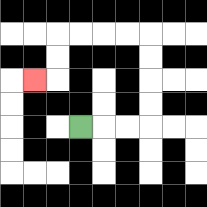{'start': '[3, 5]', 'end': '[1, 3]', 'path_directions': 'R,R,R,U,U,U,U,L,L,L,L,D,D,L', 'path_coordinates': '[[3, 5], [4, 5], [5, 5], [6, 5], [6, 4], [6, 3], [6, 2], [6, 1], [5, 1], [4, 1], [3, 1], [2, 1], [2, 2], [2, 3], [1, 3]]'}